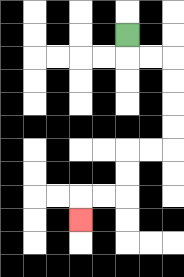{'start': '[5, 1]', 'end': '[3, 9]', 'path_directions': 'D,R,R,D,D,D,D,L,L,D,D,L,L,D', 'path_coordinates': '[[5, 1], [5, 2], [6, 2], [7, 2], [7, 3], [7, 4], [7, 5], [7, 6], [6, 6], [5, 6], [5, 7], [5, 8], [4, 8], [3, 8], [3, 9]]'}